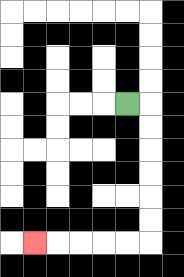{'start': '[5, 4]', 'end': '[1, 10]', 'path_directions': 'R,D,D,D,D,D,D,L,L,L,L,L', 'path_coordinates': '[[5, 4], [6, 4], [6, 5], [6, 6], [6, 7], [6, 8], [6, 9], [6, 10], [5, 10], [4, 10], [3, 10], [2, 10], [1, 10]]'}